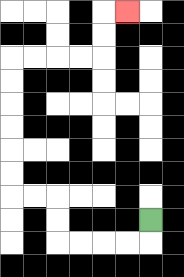{'start': '[6, 9]', 'end': '[5, 0]', 'path_directions': 'D,L,L,L,L,U,U,L,L,U,U,U,U,U,U,R,R,R,R,U,U,R', 'path_coordinates': '[[6, 9], [6, 10], [5, 10], [4, 10], [3, 10], [2, 10], [2, 9], [2, 8], [1, 8], [0, 8], [0, 7], [0, 6], [0, 5], [0, 4], [0, 3], [0, 2], [1, 2], [2, 2], [3, 2], [4, 2], [4, 1], [4, 0], [5, 0]]'}